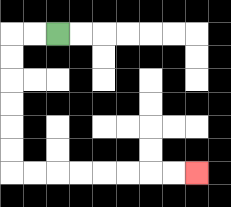{'start': '[2, 1]', 'end': '[8, 7]', 'path_directions': 'L,L,D,D,D,D,D,D,R,R,R,R,R,R,R,R', 'path_coordinates': '[[2, 1], [1, 1], [0, 1], [0, 2], [0, 3], [0, 4], [0, 5], [0, 6], [0, 7], [1, 7], [2, 7], [3, 7], [4, 7], [5, 7], [6, 7], [7, 7], [8, 7]]'}